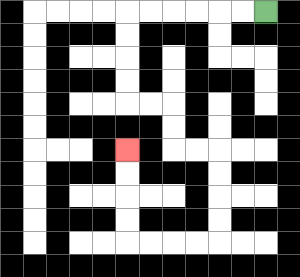{'start': '[11, 0]', 'end': '[5, 6]', 'path_directions': 'L,L,L,L,L,L,D,D,D,D,R,R,D,D,R,R,D,D,D,D,L,L,L,L,U,U,U,U', 'path_coordinates': '[[11, 0], [10, 0], [9, 0], [8, 0], [7, 0], [6, 0], [5, 0], [5, 1], [5, 2], [5, 3], [5, 4], [6, 4], [7, 4], [7, 5], [7, 6], [8, 6], [9, 6], [9, 7], [9, 8], [9, 9], [9, 10], [8, 10], [7, 10], [6, 10], [5, 10], [5, 9], [5, 8], [5, 7], [5, 6]]'}